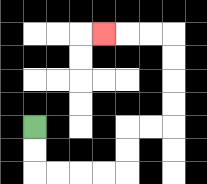{'start': '[1, 5]', 'end': '[4, 1]', 'path_directions': 'D,D,R,R,R,R,U,U,R,R,U,U,U,U,L,L,L', 'path_coordinates': '[[1, 5], [1, 6], [1, 7], [2, 7], [3, 7], [4, 7], [5, 7], [5, 6], [5, 5], [6, 5], [7, 5], [7, 4], [7, 3], [7, 2], [7, 1], [6, 1], [5, 1], [4, 1]]'}